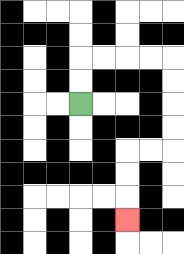{'start': '[3, 4]', 'end': '[5, 9]', 'path_directions': 'U,U,R,R,R,R,D,D,D,D,L,L,D,D,D', 'path_coordinates': '[[3, 4], [3, 3], [3, 2], [4, 2], [5, 2], [6, 2], [7, 2], [7, 3], [7, 4], [7, 5], [7, 6], [6, 6], [5, 6], [5, 7], [5, 8], [5, 9]]'}